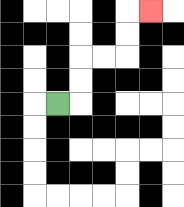{'start': '[2, 4]', 'end': '[6, 0]', 'path_directions': 'R,U,U,R,R,U,U,R', 'path_coordinates': '[[2, 4], [3, 4], [3, 3], [3, 2], [4, 2], [5, 2], [5, 1], [5, 0], [6, 0]]'}